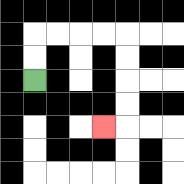{'start': '[1, 3]', 'end': '[4, 5]', 'path_directions': 'U,U,R,R,R,R,D,D,D,D,L', 'path_coordinates': '[[1, 3], [1, 2], [1, 1], [2, 1], [3, 1], [4, 1], [5, 1], [5, 2], [5, 3], [5, 4], [5, 5], [4, 5]]'}